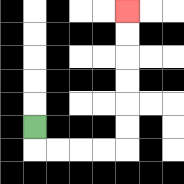{'start': '[1, 5]', 'end': '[5, 0]', 'path_directions': 'D,R,R,R,R,U,U,U,U,U,U', 'path_coordinates': '[[1, 5], [1, 6], [2, 6], [3, 6], [4, 6], [5, 6], [5, 5], [5, 4], [5, 3], [5, 2], [5, 1], [5, 0]]'}